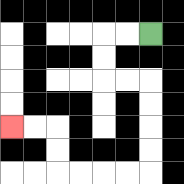{'start': '[6, 1]', 'end': '[0, 5]', 'path_directions': 'L,L,D,D,R,R,D,D,D,D,L,L,L,L,U,U,L,L', 'path_coordinates': '[[6, 1], [5, 1], [4, 1], [4, 2], [4, 3], [5, 3], [6, 3], [6, 4], [6, 5], [6, 6], [6, 7], [5, 7], [4, 7], [3, 7], [2, 7], [2, 6], [2, 5], [1, 5], [0, 5]]'}